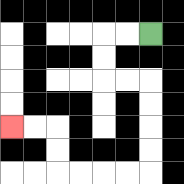{'start': '[6, 1]', 'end': '[0, 5]', 'path_directions': 'L,L,D,D,R,R,D,D,D,D,L,L,L,L,U,U,L,L', 'path_coordinates': '[[6, 1], [5, 1], [4, 1], [4, 2], [4, 3], [5, 3], [6, 3], [6, 4], [6, 5], [6, 6], [6, 7], [5, 7], [4, 7], [3, 7], [2, 7], [2, 6], [2, 5], [1, 5], [0, 5]]'}